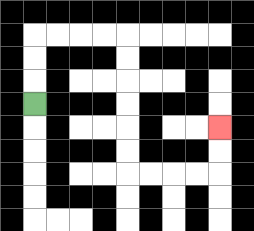{'start': '[1, 4]', 'end': '[9, 5]', 'path_directions': 'U,U,U,R,R,R,R,D,D,D,D,D,D,R,R,R,R,U,U', 'path_coordinates': '[[1, 4], [1, 3], [1, 2], [1, 1], [2, 1], [3, 1], [4, 1], [5, 1], [5, 2], [5, 3], [5, 4], [5, 5], [5, 6], [5, 7], [6, 7], [7, 7], [8, 7], [9, 7], [9, 6], [9, 5]]'}